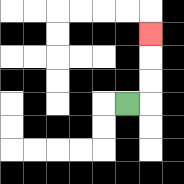{'start': '[5, 4]', 'end': '[6, 1]', 'path_directions': 'R,U,U,U', 'path_coordinates': '[[5, 4], [6, 4], [6, 3], [6, 2], [6, 1]]'}